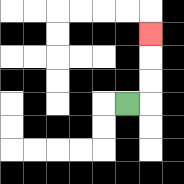{'start': '[5, 4]', 'end': '[6, 1]', 'path_directions': 'R,U,U,U', 'path_coordinates': '[[5, 4], [6, 4], [6, 3], [6, 2], [6, 1]]'}